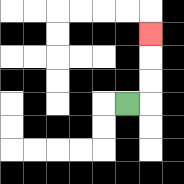{'start': '[5, 4]', 'end': '[6, 1]', 'path_directions': 'R,U,U,U', 'path_coordinates': '[[5, 4], [6, 4], [6, 3], [6, 2], [6, 1]]'}